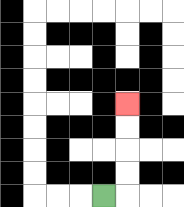{'start': '[4, 8]', 'end': '[5, 4]', 'path_directions': 'R,U,U,U,U', 'path_coordinates': '[[4, 8], [5, 8], [5, 7], [5, 6], [5, 5], [5, 4]]'}